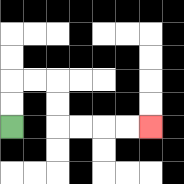{'start': '[0, 5]', 'end': '[6, 5]', 'path_directions': 'U,U,R,R,D,D,R,R,R,R', 'path_coordinates': '[[0, 5], [0, 4], [0, 3], [1, 3], [2, 3], [2, 4], [2, 5], [3, 5], [4, 5], [5, 5], [6, 5]]'}